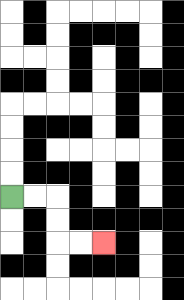{'start': '[0, 8]', 'end': '[4, 10]', 'path_directions': 'R,R,D,D,R,R', 'path_coordinates': '[[0, 8], [1, 8], [2, 8], [2, 9], [2, 10], [3, 10], [4, 10]]'}